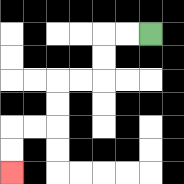{'start': '[6, 1]', 'end': '[0, 7]', 'path_directions': 'L,L,D,D,L,L,D,D,L,L,D,D', 'path_coordinates': '[[6, 1], [5, 1], [4, 1], [4, 2], [4, 3], [3, 3], [2, 3], [2, 4], [2, 5], [1, 5], [0, 5], [0, 6], [0, 7]]'}